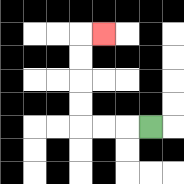{'start': '[6, 5]', 'end': '[4, 1]', 'path_directions': 'L,L,L,U,U,U,U,R', 'path_coordinates': '[[6, 5], [5, 5], [4, 5], [3, 5], [3, 4], [3, 3], [3, 2], [3, 1], [4, 1]]'}